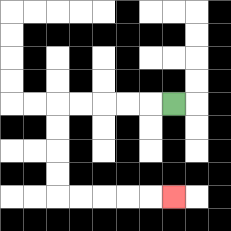{'start': '[7, 4]', 'end': '[7, 8]', 'path_directions': 'L,L,L,L,L,D,D,D,D,R,R,R,R,R', 'path_coordinates': '[[7, 4], [6, 4], [5, 4], [4, 4], [3, 4], [2, 4], [2, 5], [2, 6], [2, 7], [2, 8], [3, 8], [4, 8], [5, 8], [6, 8], [7, 8]]'}